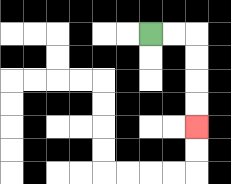{'start': '[6, 1]', 'end': '[8, 5]', 'path_directions': 'R,R,D,D,D,D', 'path_coordinates': '[[6, 1], [7, 1], [8, 1], [8, 2], [8, 3], [8, 4], [8, 5]]'}